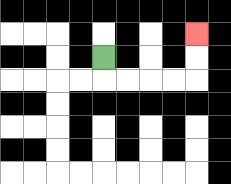{'start': '[4, 2]', 'end': '[8, 1]', 'path_directions': 'D,R,R,R,R,U,U', 'path_coordinates': '[[4, 2], [4, 3], [5, 3], [6, 3], [7, 3], [8, 3], [8, 2], [8, 1]]'}